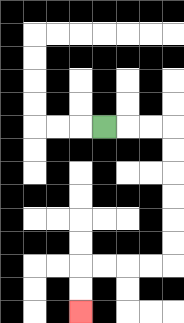{'start': '[4, 5]', 'end': '[3, 13]', 'path_directions': 'R,R,R,D,D,D,D,D,D,L,L,L,L,D,D', 'path_coordinates': '[[4, 5], [5, 5], [6, 5], [7, 5], [7, 6], [7, 7], [7, 8], [7, 9], [7, 10], [7, 11], [6, 11], [5, 11], [4, 11], [3, 11], [3, 12], [3, 13]]'}